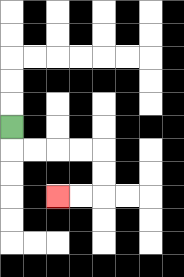{'start': '[0, 5]', 'end': '[2, 8]', 'path_directions': 'D,R,R,R,R,D,D,L,L', 'path_coordinates': '[[0, 5], [0, 6], [1, 6], [2, 6], [3, 6], [4, 6], [4, 7], [4, 8], [3, 8], [2, 8]]'}